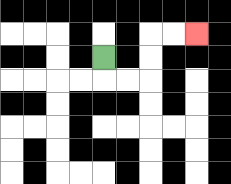{'start': '[4, 2]', 'end': '[8, 1]', 'path_directions': 'D,R,R,U,U,R,R', 'path_coordinates': '[[4, 2], [4, 3], [5, 3], [6, 3], [6, 2], [6, 1], [7, 1], [8, 1]]'}